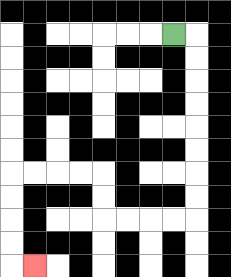{'start': '[7, 1]', 'end': '[1, 11]', 'path_directions': 'R,D,D,D,D,D,D,D,D,L,L,L,L,U,U,L,L,L,L,D,D,D,D,R', 'path_coordinates': '[[7, 1], [8, 1], [8, 2], [8, 3], [8, 4], [8, 5], [8, 6], [8, 7], [8, 8], [8, 9], [7, 9], [6, 9], [5, 9], [4, 9], [4, 8], [4, 7], [3, 7], [2, 7], [1, 7], [0, 7], [0, 8], [0, 9], [0, 10], [0, 11], [1, 11]]'}